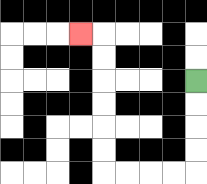{'start': '[8, 3]', 'end': '[3, 1]', 'path_directions': 'D,D,D,D,L,L,L,L,U,U,U,U,U,U,L', 'path_coordinates': '[[8, 3], [8, 4], [8, 5], [8, 6], [8, 7], [7, 7], [6, 7], [5, 7], [4, 7], [4, 6], [4, 5], [4, 4], [4, 3], [4, 2], [4, 1], [3, 1]]'}